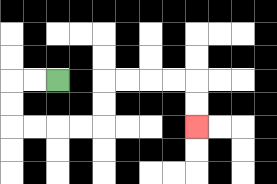{'start': '[2, 3]', 'end': '[8, 5]', 'path_directions': 'L,L,D,D,R,R,R,R,U,U,R,R,R,R,D,D', 'path_coordinates': '[[2, 3], [1, 3], [0, 3], [0, 4], [0, 5], [1, 5], [2, 5], [3, 5], [4, 5], [4, 4], [4, 3], [5, 3], [6, 3], [7, 3], [8, 3], [8, 4], [8, 5]]'}